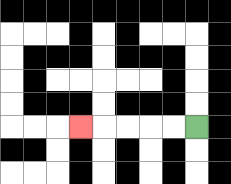{'start': '[8, 5]', 'end': '[3, 5]', 'path_directions': 'L,L,L,L,L', 'path_coordinates': '[[8, 5], [7, 5], [6, 5], [5, 5], [4, 5], [3, 5]]'}